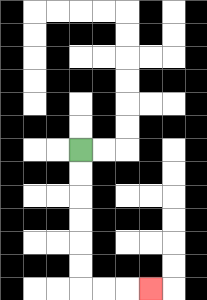{'start': '[3, 6]', 'end': '[6, 12]', 'path_directions': 'D,D,D,D,D,D,R,R,R', 'path_coordinates': '[[3, 6], [3, 7], [3, 8], [3, 9], [3, 10], [3, 11], [3, 12], [4, 12], [5, 12], [6, 12]]'}